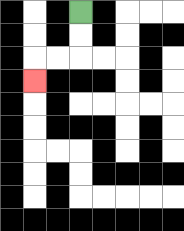{'start': '[3, 0]', 'end': '[1, 3]', 'path_directions': 'D,D,L,L,D', 'path_coordinates': '[[3, 0], [3, 1], [3, 2], [2, 2], [1, 2], [1, 3]]'}